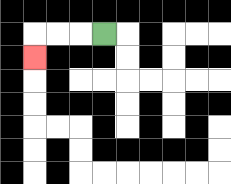{'start': '[4, 1]', 'end': '[1, 2]', 'path_directions': 'L,L,L,D', 'path_coordinates': '[[4, 1], [3, 1], [2, 1], [1, 1], [1, 2]]'}